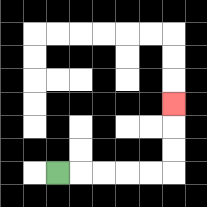{'start': '[2, 7]', 'end': '[7, 4]', 'path_directions': 'R,R,R,R,R,U,U,U', 'path_coordinates': '[[2, 7], [3, 7], [4, 7], [5, 7], [6, 7], [7, 7], [7, 6], [7, 5], [7, 4]]'}